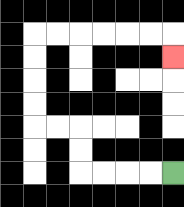{'start': '[7, 7]', 'end': '[7, 2]', 'path_directions': 'L,L,L,L,U,U,L,L,U,U,U,U,R,R,R,R,R,R,D', 'path_coordinates': '[[7, 7], [6, 7], [5, 7], [4, 7], [3, 7], [3, 6], [3, 5], [2, 5], [1, 5], [1, 4], [1, 3], [1, 2], [1, 1], [2, 1], [3, 1], [4, 1], [5, 1], [6, 1], [7, 1], [7, 2]]'}